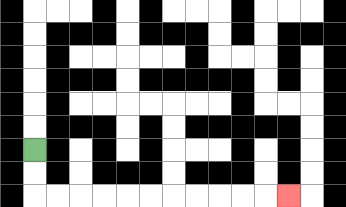{'start': '[1, 6]', 'end': '[12, 8]', 'path_directions': 'D,D,R,R,R,R,R,R,R,R,R,R,R', 'path_coordinates': '[[1, 6], [1, 7], [1, 8], [2, 8], [3, 8], [4, 8], [5, 8], [6, 8], [7, 8], [8, 8], [9, 8], [10, 8], [11, 8], [12, 8]]'}